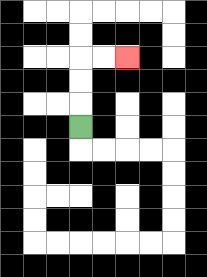{'start': '[3, 5]', 'end': '[5, 2]', 'path_directions': 'U,U,U,R,R', 'path_coordinates': '[[3, 5], [3, 4], [3, 3], [3, 2], [4, 2], [5, 2]]'}